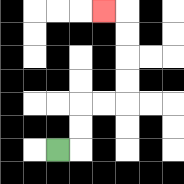{'start': '[2, 6]', 'end': '[4, 0]', 'path_directions': 'R,U,U,R,R,U,U,U,U,L', 'path_coordinates': '[[2, 6], [3, 6], [3, 5], [3, 4], [4, 4], [5, 4], [5, 3], [5, 2], [5, 1], [5, 0], [4, 0]]'}